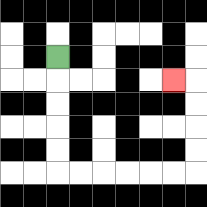{'start': '[2, 2]', 'end': '[7, 3]', 'path_directions': 'D,D,D,D,D,R,R,R,R,R,R,U,U,U,U,L', 'path_coordinates': '[[2, 2], [2, 3], [2, 4], [2, 5], [2, 6], [2, 7], [3, 7], [4, 7], [5, 7], [6, 7], [7, 7], [8, 7], [8, 6], [8, 5], [8, 4], [8, 3], [7, 3]]'}